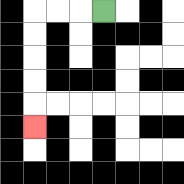{'start': '[4, 0]', 'end': '[1, 5]', 'path_directions': 'L,L,L,D,D,D,D,D', 'path_coordinates': '[[4, 0], [3, 0], [2, 0], [1, 0], [1, 1], [1, 2], [1, 3], [1, 4], [1, 5]]'}